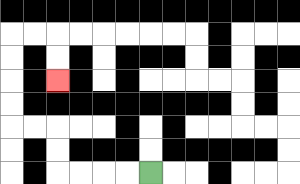{'start': '[6, 7]', 'end': '[2, 3]', 'path_directions': 'L,L,L,L,U,U,L,L,U,U,U,U,R,R,D,D', 'path_coordinates': '[[6, 7], [5, 7], [4, 7], [3, 7], [2, 7], [2, 6], [2, 5], [1, 5], [0, 5], [0, 4], [0, 3], [0, 2], [0, 1], [1, 1], [2, 1], [2, 2], [2, 3]]'}